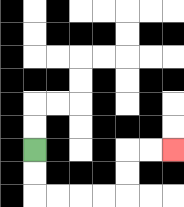{'start': '[1, 6]', 'end': '[7, 6]', 'path_directions': 'D,D,R,R,R,R,U,U,R,R', 'path_coordinates': '[[1, 6], [1, 7], [1, 8], [2, 8], [3, 8], [4, 8], [5, 8], [5, 7], [5, 6], [6, 6], [7, 6]]'}